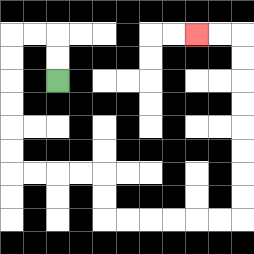{'start': '[2, 3]', 'end': '[8, 1]', 'path_directions': 'U,U,L,L,D,D,D,D,D,D,R,R,R,R,D,D,R,R,R,R,R,R,U,U,U,U,U,U,U,U,L,L', 'path_coordinates': '[[2, 3], [2, 2], [2, 1], [1, 1], [0, 1], [0, 2], [0, 3], [0, 4], [0, 5], [0, 6], [0, 7], [1, 7], [2, 7], [3, 7], [4, 7], [4, 8], [4, 9], [5, 9], [6, 9], [7, 9], [8, 9], [9, 9], [10, 9], [10, 8], [10, 7], [10, 6], [10, 5], [10, 4], [10, 3], [10, 2], [10, 1], [9, 1], [8, 1]]'}